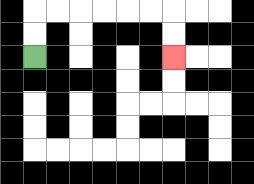{'start': '[1, 2]', 'end': '[7, 2]', 'path_directions': 'U,U,R,R,R,R,R,R,D,D', 'path_coordinates': '[[1, 2], [1, 1], [1, 0], [2, 0], [3, 0], [4, 0], [5, 0], [6, 0], [7, 0], [7, 1], [7, 2]]'}